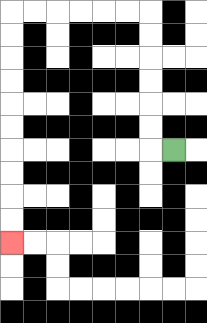{'start': '[7, 6]', 'end': '[0, 10]', 'path_directions': 'L,U,U,U,U,U,U,L,L,L,L,L,L,D,D,D,D,D,D,D,D,D,D', 'path_coordinates': '[[7, 6], [6, 6], [6, 5], [6, 4], [6, 3], [6, 2], [6, 1], [6, 0], [5, 0], [4, 0], [3, 0], [2, 0], [1, 0], [0, 0], [0, 1], [0, 2], [0, 3], [0, 4], [0, 5], [0, 6], [0, 7], [0, 8], [0, 9], [0, 10]]'}